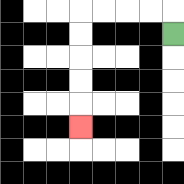{'start': '[7, 1]', 'end': '[3, 5]', 'path_directions': 'U,L,L,L,L,D,D,D,D,D', 'path_coordinates': '[[7, 1], [7, 0], [6, 0], [5, 0], [4, 0], [3, 0], [3, 1], [3, 2], [3, 3], [3, 4], [3, 5]]'}